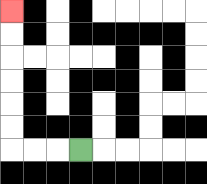{'start': '[3, 6]', 'end': '[0, 0]', 'path_directions': 'L,L,L,U,U,U,U,U,U', 'path_coordinates': '[[3, 6], [2, 6], [1, 6], [0, 6], [0, 5], [0, 4], [0, 3], [0, 2], [0, 1], [0, 0]]'}